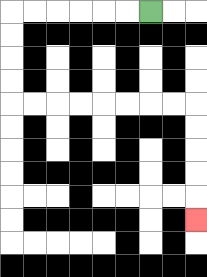{'start': '[6, 0]', 'end': '[8, 9]', 'path_directions': 'L,L,L,L,L,L,D,D,D,D,R,R,R,R,R,R,R,R,D,D,D,D,D', 'path_coordinates': '[[6, 0], [5, 0], [4, 0], [3, 0], [2, 0], [1, 0], [0, 0], [0, 1], [0, 2], [0, 3], [0, 4], [1, 4], [2, 4], [3, 4], [4, 4], [5, 4], [6, 4], [7, 4], [8, 4], [8, 5], [8, 6], [8, 7], [8, 8], [8, 9]]'}